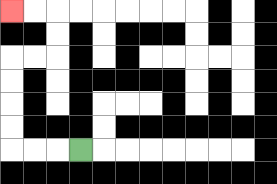{'start': '[3, 6]', 'end': '[0, 0]', 'path_directions': 'L,L,L,U,U,U,U,R,R,U,U,L,L', 'path_coordinates': '[[3, 6], [2, 6], [1, 6], [0, 6], [0, 5], [0, 4], [0, 3], [0, 2], [1, 2], [2, 2], [2, 1], [2, 0], [1, 0], [0, 0]]'}